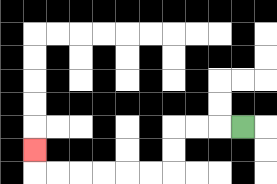{'start': '[10, 5]', 'end': '[1, 6]', 'path_directions': 'L,L,L,D,D,L,L,L,L,L,L,U', 'path_coordinates': '[[10, 5], [9, 5], [8, 5], [7, 5], [7, 6], [7, 7], [6, 7], [5, 7], [4, 7], [3, 7], [2, 7], [1, 7], [1, 6]]'}